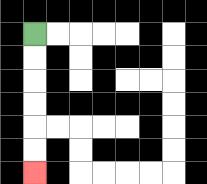{'start': '[1, 1]', 'end': '[1, 7]', 'path_directions': 'D,D,D,D,D,D', 'path_coordinates': '[[1, 1], [1, 2], [1, 3], [1, 4], [1, 5], [1, 6], [1, 7]]'}